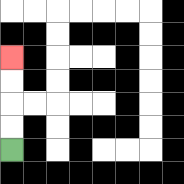{'start': '[0, 6]', 'end': '[0, 2]', 'path_directions': 'U,U,U,U', 'path_coordinates': '[[0, 6], [0, 5], [0, 4], [0, 3], [0, 2]]'}